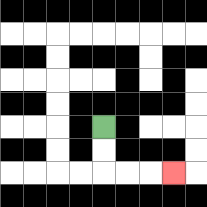{'start': '[4, 5]', 'end': '[7, 7]', 'path_directions': 'D,D,R,R,R', 'path_coordinates': '[[4, 5], [4, 6], [4, 7], [5, 7], [6, 7], [7, 7]]'}